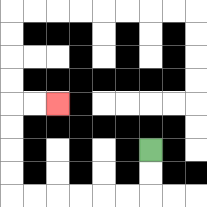{'start': '[6, 6]', 'end': '[2, 4]', 'path_directions': 'D,D,L,L,L,L,L,L,U,U,U,U,R,R', 'path_coordinates': '[[6, 6], [6, 7], [6, 8], [5, 8], [4, 8], [3, 8], [2, 8], [1, 8], [0, 8], [0, 7], [0, 6], [0, 5], [0, 4], [1, 4], [2, 4]]'}